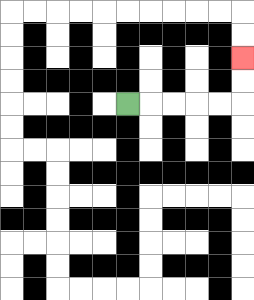{'start': '[5, 4]', 'end': '[10, 2]', 'path_directions': 'R,R,R,R,R,U,U', 'path_coordinates': '[[5, 4], [6, 4], [7, 4], [8, 4], [9, 4], [10, 4], [10, 3], [10, 2]]'}